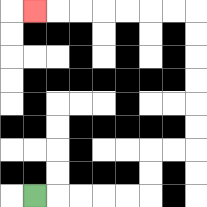{'start': '[1, 8]', 'end': '[1, 0]', 'path_directions': 'R,R,R,R,R,U,U,R,R,U,U,U,U,U,U,L,L,L,L,L,L,L', 'path_coordinates': '[[1, 8], [2, 8], [3, 8], [4, 8], [5, 8], [6, 8], [6, 7], [6, 6], [7, 6], [8, 6], [8, 5], [8, 4], [8, 3], [8, 2], [8, 1], [8, 0], [7, 0], [6, 0], [5, 0], [4, 0], [3, 0], [2, 0], [1, 0]]'}